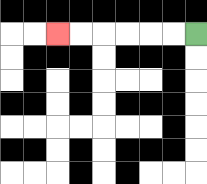{'start': '[8, 1]', 'end': '[2, 1]', 'path_directions': 'L,L,L,L,L,L', 'path_coordinates': '[[8, 1], [7, 1], [6, 1], [5, 1], [4, 1], [3, 1], [2, 1]]'}